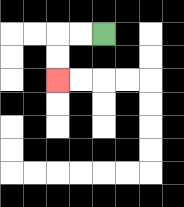{'start': '[4, 1]', 'end': '[2, 3]', 'path_directions': 'L,L,D,D', 'path_coordinates': '[[4, 1], [3, 1], [2, 1], [2, 2], [2, 3]]'}